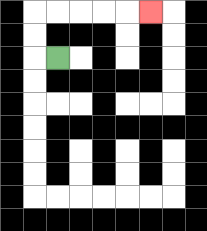{'start': '[2, 2]', 'end': '[6, 0]', 'path_directions': 'L,U,U,R,R,R,R,R', 'path_coordinates': '[[2, 2], [1, 2], [1, 1], [1, 0], [2, 0], [3, 0], [4, 0], [5, 0], [6, 0]]'}